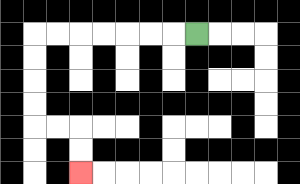{'start': '[8, 1]', 'end': '[3, 7]', 'path_directions': 'L,L,L,L,L,L,L,D,D,D,D,R,R,D,D', 'path_coordinates': '[[8, 1], [7, 1], [6, 1], [5, 1], [4, 1], [3, 1], [2, 1], [1, 1], [1, 2], [1, 3], [1, 4], [1, 5], [2, 5], [3, 5], [3, 6], [3, 7]]'}